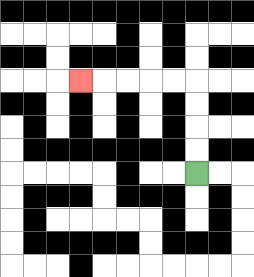{'start': '[8, 7]', 'end': '[3, 3]', 'path_directions': 'U,U,U,U,L,L,L,L,L', 'path_coordinates': '[[8, 7], [8, 6], [8, 5], [8, 4], [8, 3], [7, 3], [6, 3], [5, 3], [4, 3], [3, 3]]'}